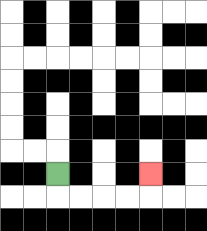{'start': '[2, 7]', 'end': '[6, 7]', 'path_directions': 'D,R,R,R,R,U', 'path_coordinates': '[[2, 7], [2, 8], [3, 8], [4, 8], [5, 8], [6, 8], [6, 7]]'}